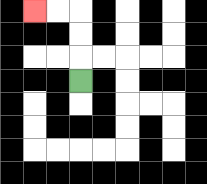{'start': '[3, 3]', 'end': '[1, 0]', 'path_directions': 'U,U,U,L,L', 'path_coordinates': '[[3, 3], [3, 2], [3, 1], [3, 0], [2, 0], [1, 0]]'}